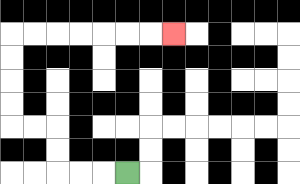{'start': '[5, 7]', 'end': '[7, 1]', 'path_directions': 'L,L,L,U,U,L,L,U,U,U,U,R,R,R,R,R,R,R', 'path_coordinates': '[[5, 7], [4, 7], [3, 7], [2, 7], [2, 6], [2, 5], [1, 5], [0, 5], [0, 4], [0, 3], [0, 2], [0, 1], [1, 1], [2, 1], [3, 1], [4, 1], [5, 1], [6, 1], [7, 1]]'}